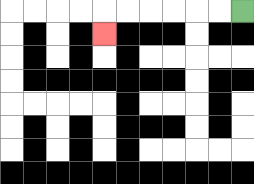{'start': '[10, 0]', 'end': '[4, 1]', 'path_directions': 'L,L,L,L,L,L,D', 'path_coordinates': '[[10, 0], [9, 0], [8, 0], [7, 0], [6, 0], [5, 0], [4, 0], [4, 1]]'}